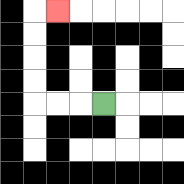{'start': '[4, 4]', 'end': '[2, 0]', 'path_directions': 'L,L,L,U,U,U,U,R', 'path_coordinates': '[[4, 4], [3, 4], [2, 4], [1, 4], [1, 3], [1, 2], [1, 1], [1, 0], [2, 0]]'}